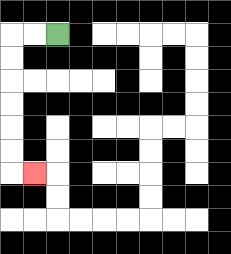{'start': '[2, 1]', 'end': '[1, 7]', 'path_directions': 'L,L,D,D,D,D,D,D,R', 'path_coordinates': '[[2, 1], [1, 1], [0, 1], [0, 2], [0, 3], [0, 4], [0, 5], [0, 6], [0, 7], [1, 7]]'}